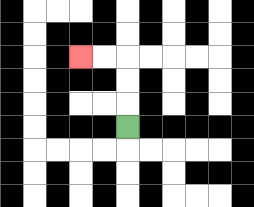{'start': '[5, 5]', 'end': '[3, 2]', 'path_directions': 'U,U,U,L,L', 'path_coordinates': '[[5, 5], [5, 4], [5, 3], [5, 2], [4, 2], [3, 2]]'}